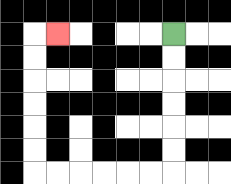{'start': '[7, 1]', 'end': '[2, 1]', 'path_directions': 'D,D,D,D,D,D,L,L,L,L,L,L,U,U,U,U,U,U,R', 'path_coordinates': '[[7, 1], [7, 2], [7, 3], [7, 4], [7, 5], [7, 6], [7, 7], [6, 7], [5, 7], [4, 7], [3, 7], [2, 7], [1, 7], [1, 6], [1, 5], [1, 4], [1, 3], [1, 2], [1, 1], [2, 1]]'}